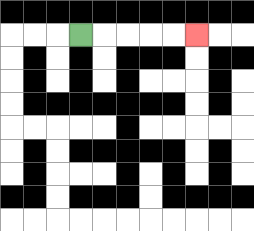{'start': '[3, 1]', 'end': '[8, 1]', 'path_directions': 'R,R,R,R,R', 'path_coordinates': '[[3, 1], [4, 1], [5, 1], [6, 1], [7, 1], [8, 1]]'}